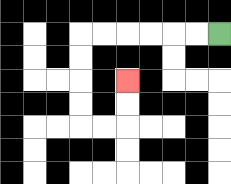{'start': '[9, 1]', 'end': '[5, 3]', 'path_directions': 'L,L,L,L,L,L,D,D,D,D,R,R,U,U', 'path_coordinates': '[[9, 1], [8, 1], [7, 1], [6, 1], [5, 1], [4, 1], [3, 1], [3, 2], [3, 3], [3, 4], [3, 5], [4, 5], [5, 5], [5, 4], [5, 3]]'}